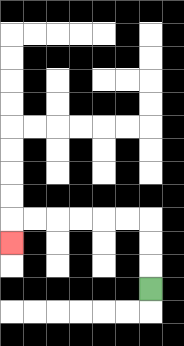{'start': '[6, 12]', 'end': '[0, 10]', 'path_directions': 'U,U,U,L,L,L,L,L,L,D', 'path_coordinates': '[[6, 12], [6, 11], [6, 10], [6, 9], [5, 9], [4, 9], [3, 9], [2, 9], [1, 9], [0, 9], [0, 10]]'}